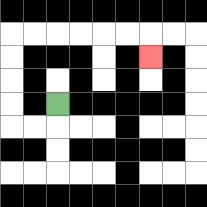{'start': '[2, 4]', 'end': '[6, 2]', 'path_directions': 'D,L,L,U,U,U,U,R,R,R,R,R,R,D', 'path_coordinates': '[[2, 4], [2, 5], [1, 5], [0, 5], [0, 4], [0, 3], [0, 2], [0, 1], [1, 1], [2, 1], [3, 1], [4, 1], [5, 1], [6, 1], [6, 2]]'}